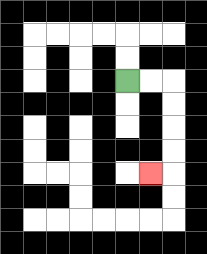{'start': '[5, 3]', 'end': '[6, 7]', 'path_directions': 'R,R,D,D,D,D,L', 'path_coordinates': '[[5, 3], [6, 3], [7, 3], [7, 4], [7, 5], [7, 6], [7, 7], [6, 7]]'}